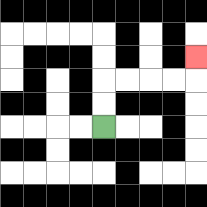{'start': '[4, 5]', 'end': '[8, 2]', 'path_directions': 'U,U,R,R,R,R,U', 'path_coordinates': '[[4, 5], [4, 4], [4, 3], [5, 3], [6, 3], [7, 3], [8, 3], [8, 2]]'}